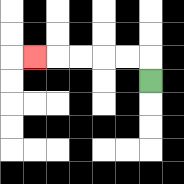{'start': '[6, 3]', 'end': '[1, 2]', 'path_directions': 'U,L,L,L,L,L', 'path_coordinates': '[[6, 3], [6, 2], [5, 2], [4, 2], [3, 2], [2, 2], [1, 2]]'}